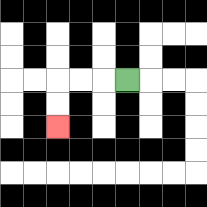{'start': '[5, 3]', 'end': '[2, 5]', 'path_directions': 'L,L,L,D,D', 'path_coordinates': '[[5, 3], [4, 3], [3, 3], [2, 3], [2, 4], [2, 5]]'}